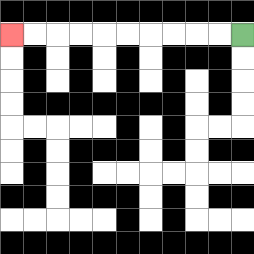{'start': '[10, 1]', 'end': '[0, 1]', 'path_directions': 'L,L,L,L,L,L,L,L,L,L', 'path_coordinates': '[[10, 1], [9, 1], [8, 1], [7, 1], [6, 1], [5, 1], [4, 1], [3, 1], [2, 1], [1, 1], [0, 1]]'}